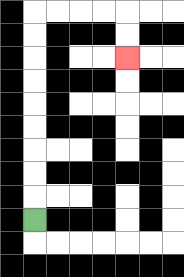{'start': '[1, 9]', 'end': '[5, 2]', 'path_directions': 'U,U,U,U,U,U,U,U,U,R,R,R,R,D,D', 'path_coordinates': '[[1, 9], [1, 8], [1, 7], [1, 6], [1, 5], [1, 4], [1, 3], [1, 2], [1, 1], [1, 0], [2, 0], [3, 0], [4, 0], [5, 0], [5, 1], [5, 2]]'}